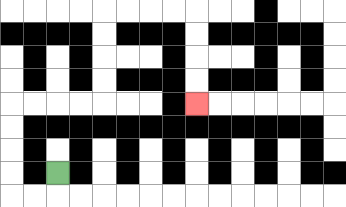{'start': '[2, 7]', 'end': '[8, 4]', 'path_directions': 'D,L,L,U,U,U,U,R,R,R,R,U,U,U,U,R,R,R,R,D,D,D,D', 'path_coordinates': '[[2, 7], [2, 8], [1, 8], [0, 8], [0, 7], [0, 6], [0, 5], [0, 4], [1, 4], [2, 4], [3, 4], [4, 4], [4, 3], [4, 2], [4, 1], [4, 0], [5, 0], [6, 0], [7, 0], [8, 0], [8, 1], [8, 2], [8, 3], [8, 4]]'}